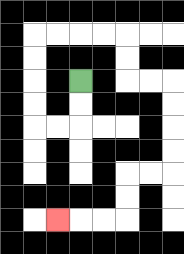{'start': '[3, 3]', 'end': '[2, 9]', 'path_directions': 'D,D,L,L,U,U,U,U,R,R,R,R,D,D,R,R,D,D,D,D,L,L,D,D,L,L,L', 'path_coordinates': '[[3, 3], [3, 4], [3, 5], [2, 5], [1, 5], [1, 4], [1, 3], [1, 2], [1, 1], [2, 1], [3, 1], [4, 1], [5, 1], [5, 2], [5, 3], [6, 3], [7, 3], [7, 4], [7, 5], [7, 6], [7, 7], [6, 7], [5, 7], [5, 8], [5, 9], [4, 9], [3, 9], [2, 9]]'}